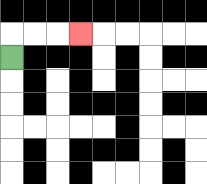{'start': '[0, 2]', 'end': '[3, 1]', 'path_directions': 'U,R,R,R', 'path_coordinates': '[[0, 2], [0, 1], [1, 1], [2, 1], [3, 1]]'}